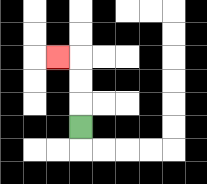{'start': '[3, 5]', 'end': '[2, 2]', 'path_directions': 'U,U,U,L', 'path_coordinates': '[[3, 5], [3, 4], [3, 3], [3, 2], [2, 2]]'}